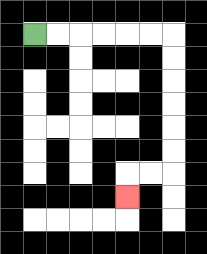{'start': '[1, 1]', 'end': '[5, 8]', 'path_directions': 'R,R,R,R,R,R,D,D,D,D,D,D,L,L,D', 'path_coordinates': '[[1, 1], [2, 1], [3, 1], [4, 1], [5, 1], [6, 1], [7, 1], [7, 2], [7, 3], [7, 4], [7, 5], [7, 6], [7, 7], [6, 7], [5, 7], [5, 8]]'}